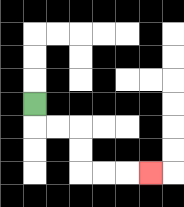{'start': '[1, 4]', 'end': '[6, 7]', 'path_directions': 'D,R,R,D,D,R,R,R', 'path_coordinates': '[[1, 4], [1, 5], [2, 5], [3, 5], [3, 6], [3, 7], [4, 7], [5, 7], [6, 7]]'}